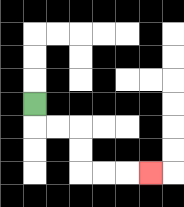{'start': '[1, 4]', 'end': '[6, 7]', 'path_directions': 'D,R,R,D,D,R,R,R', 'path_coordinates': '[[1, 4], [1, 5], [2, 5], [3, 5], [3, 6], [3, 7], [4, 7], [5, 7], [6, 7]]'}